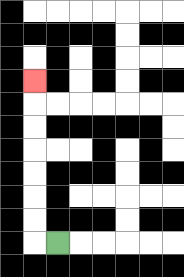{'start': '[2, 10]', 'end': '[1, 3]', 'path_directions': 'L,U,U,U,U,U,U,U', 'path_coordinates': '[[2, 10], [1, 10], [1, 9], [1, 8], [1, 7], [1, 6], [1, 5], [1, 4], [1, 3]]'}